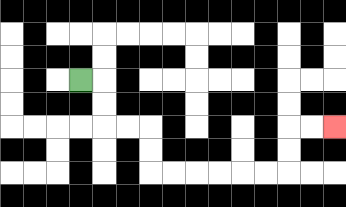{'start': '[3, 3]', 'end': '[14, 5]', 'path_directions': 'R,D,D,R,R,D,D,R,R,R,R,R,R,U,U,R,R', 'path_coordinates': '[[3, 3], [4, 3], [4, 4], [4, 5], [5, 5], [6, 5], [6, 6], [6, 7], [7, 7], [8, 7], [9, 7], [10, 7], [11, 7], [12, 7], [12, 6], [12, 5], [13, 5], [14, 5]]'}